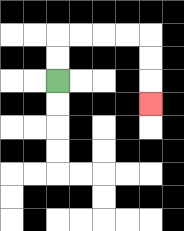{'start': '[2, 3]', 'end': '[6, 4]', 'path_directions': 'U,U,R,R,R,R,D,D,D', 'path_coordinates': '[[2, 3], [2, 2], [2, 1], [3, 1], [4, 1], [5, 1], [6, 1], [6, 2], [6, 3], [6, 4]]'}